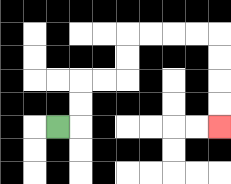{'start': '[2, 5]', 'end': '[9, 5]', 'path_directions': 'R,U,U,R,R,U,U,R,R,R,R,D,D,D,D', 'path_coordinates': '[[2, 5], [3, 5], [3, 4], [3, 3], [4, 3], [5, 3], [5, 2], [5, 1], [6, 1], [7, 1], [8, 1], [9, 1], [9, 2], [9, 3], [9, 4], [9, 5]]'}